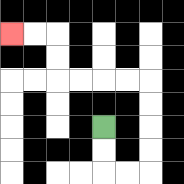{'start': '[4, 5]', 'end': '[0, 1]', 'path_directions': 'D,D,R,R,U,U,U,U,L,L,L,L,U,U,L,L', 'path_coordinates': '[[4, 5], [4, 6], [4, 7], [5, 7], [6, 7], [6, 6], [6, 5], [6, 4], [6, 3], [5, 3], [4, 3], [3, 3], [2, 3], [2, 2], [2, 1], [1, 1], [0, 1]]'}